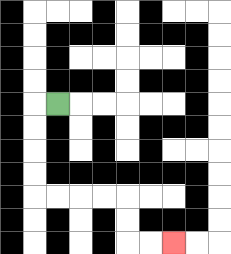{'start': '[2, 4]', 'end': '[7, 10]', 'path_directions': 'L,D,D,D,D,R,R,R,R,D,D,R,R', 'path_coordinates': '[[2, 4], [1, 4], [1, 5], [1, 6], [1, 7], [1, 8], [2, 8], [3, 8], [4, 8], [5, 8], [5, 9], [5, 10], [6, 10], [7, 10]]'}